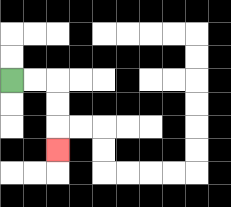{'start': '[0, 3]', 'end': '[2, 6]', 'path_directions': 'R,R,D,D,D', 'path_coordinates': '[[0, 3], [1, 3], [2, 3], [2, 4], [2, 5], [2, 6]]'}